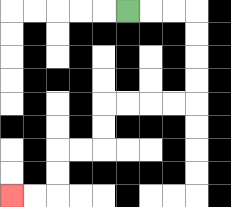{'start': '[5, 0]', 'end': '[0, 8]', 'path_directions': 'R,R,R,D,D,D,D,L,L,L,L,D,D,L,L,D,D,L,L', 'path_coordinates': '[[5, 0], [6, 0], [7, 0], [8, 0], [8, 1], [8, 2], [8, 3], [8, 4], [7, 4], [6, 4], [5, 4], [4, 4], [4, 5], [4, 6], [3, 6], [2, 6], [2, 7], [2, 8], [1, 8], [0, 8]]'}